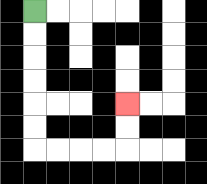{'start': '[1, 0]', 'end': '[5, 4]', 'path_directions': 'D,D,D,D,D,D,R,R,R,R,U,U', 'path_coordinates': '[[1, 0], [1, 1], [1, 2], [1, 3], [1, 4], [1, 5], [1, 6], [2, 6], [3, 6], [4, 6], [5, 6], [5, 5], [5, 4]]'}